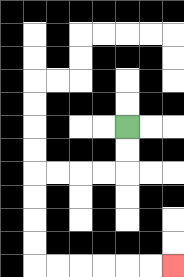{'start': '[5, 5]', 'end': '[7, 11]', 'path_directions': 'D,D,L,L,L,L,D,D,D,D,R,R,R,R,R,R', 'path_coordinates': '[[5, 5], [5, 6], [5, 7], [4, 7], [3, 7], [2, 7], [1, 7], [1, 8], [1, 9], [1, 10], [1, 11], [2, 11], [3, 11], [4, 11], [5, 11], [6, 11], [7, 11]]'}